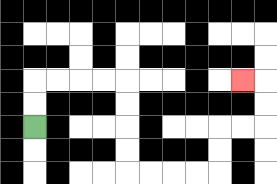{'start': '[1, 5]', 'end': '[10, 3]', 'path_directions': 'U,U,R,R,R,R,D,D,D,D,R,R,R,R,U,U,R,R,U,U,L', 'path_coordinates': '[[1, 5], [1, 4], [1, 3], [2, 3], [3, 3], [4, 3], [5, 3], [5, 4], [5, 5], [5, 6], [5, 7], [6, 7], [7, 7], [8, 7], [9, 7], [9, 6], [9, 5], [10, 5], [11, 5], [11, 4], [11, 3], [10, 3]]'}